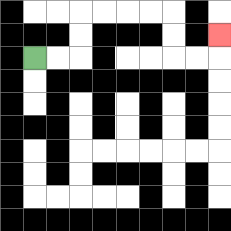{'start': '[1, 2]', 'end': '[9, 1]', 'path_directions': 'R,R,U,U,R,R,R,R,D,D,R,R,U', 'path_coordinates': '[[1, 2], [2, 2], [3, 2], [3, 1], [3, 0], [4, 0], [5, 0], [6, 0], [7, 0], [7, 1], [7, 2], [8, 2], [9, 2], [9, 1]]'}